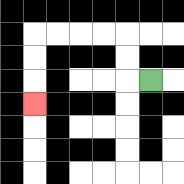{'start': '[6, 3]', 'end': '[1, 4]', 'path_directions': 'L,U,U,L,L,L,L,D,D,D', 'path_coordinates': '[[6, 3], [5, 3], [5, 2], [5, 1], [4, 1], [3, 1], [2, 1], [1, 1], [1, 2], [1, 3], [1, 4]]'}